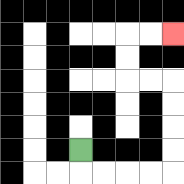{'start': '[3, 6]', 'end': '[7, 1]', 'path_directions': 'D,R,R,R,R,U,U,U,U,L,L,U,U,R,R', 'path_coordinates': '[[3, 6], [3, 7], [4, 7], [5, 7], [6, 7], [7, 7], [7, 6], [7, 5], [7, 4], [7, 3], [6, 3], [5, 3], [5, 2], [5, 1], [6, 1], [7, 1]]'}